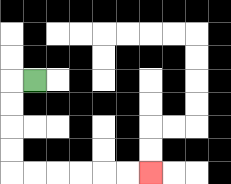{'start': '[1, 3]', 'end': '[6, 7]', 'path_directions': 'L,D,D,D,D,R,R,R,R,R,R', 'path_coordinates': '[[1, 3], [0, 3], [0, 4], [0, 5], [0, 6], [0, 7], [1, 7], [2, 7], [3, 7], [4, 7], [5, 7], [6, 7]]'}